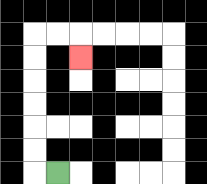{'start': '[2, 7]', 'end': '[3, 2]', 'path_directions': 'L,U,U,U,U,U,U,R,R,D', 'path_coordinates': '[[2, 7], [1, 7], [1, 6], [1, 5], [1, 4], [1, 3], [1, 2], [1, 1], [2, 1], [3, 1], [3, 2]]'}